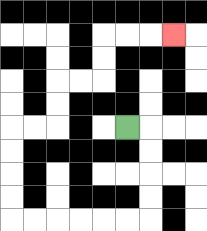{'start': '[5, 5]', 'end': '[7, 1]', 'path_directions': 'R,D,D,D,D,L,L,L,L,L,L,U,U,U,U,R,R,U,U,R,R,U,U,R,R,R', 'path_coordinates': '[[5, 5], [6, 5], [6, 6], [6, 7], [6, 8], [6, 9], [5, 9], [4, 9], [3, 9], [2, 9], [1, 9], [0, 9], [0, 8], [0, 7], [0, 6], [0, 5], [1, 5], [2, 5], [2, 4], [2, 3], [3, 3], [4, 3], [4, 2], [4, 1], [5, 1], [6, 1], [7, 1]]'}